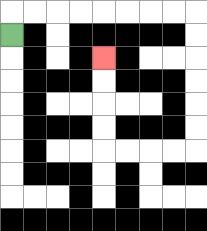{'start': '[0, 1]', 'end': '[4, 2]', 'path_directions': 'U,R,R,R,R,R,R,R,R,D,D,D,D,D,D,L,L,L,L,U,U,U,U', 'path_coordinates': '[[0, 1], [0, 0], [1, 0], [2, 0], [3, 0], [4, 0], [5, 0], [6, 0], [7, 0], [8, 0], [8, 1], [8, 2], [8, 3], [8, 4], [8, 5], [8, 6], [7, 6], [6, 6], [5, 6], [4, 6], [4, 5], [4, 4], [4, 3], [4, 2]]'}